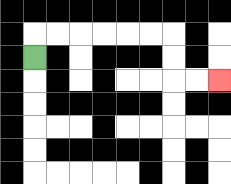{'start': '[1, 2]', 'end': '[9, 3]', 'path_directions': 'U,R,R,R,R,R,R,D,D,R,R', 'path_coordinates': '[[1, 2], [1, 1], [2, 1], [3, 1], [4, 1], [5, 1], [6, 1], [7, 1], [7, 2], [7, 3], [8, 3], [9, 3]]'}